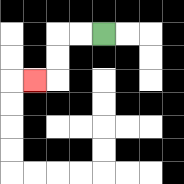{'start': '[4, 1]', 'end': '[1, 3]', 'path_directions': 'L,L,D,D,L', 'path_coordinates': '[[4, 1], [3, 1], [2, 1], [2, 2], [2, 3], [1, 3]]'}